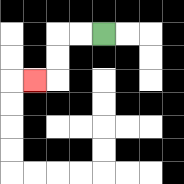{'start': '[4, 1]', 'end': '[1, 3]', 'path_directions': 'L,L,D,D,L', 'path_coordinates': '[[4, 1], [3, 1], [2, 1], [2, 2], [2, 3], [1, 3]]'}